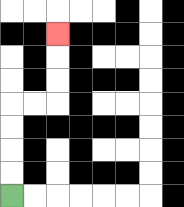{'start': '[0, 8]', 'end': '[2, 1]', 'path_directions': 'U,U,U,U,R,R,U,U,U', 'path_coordinates': '[[0, 8], [0, 7], [0, 6], [0, 5], [0, 4], [1, 4], [2, 4], [2, 3], [2, 2], [2, 1]]'}